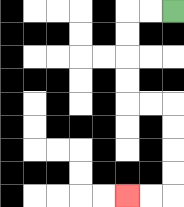{'start': '[7, 0]', 'end': '[5, 8]', 'path_directions': 'L,L,D,D,D,D,R,R,D,D,D,D,L,L', 'path_coordinates': '[[7, 0], [6, 0], [5, 0], [5, 1], [5, 2], [5, 3], [5, 4], [6, 4], [7, 4], [7, 5], [7, 6], [7, 7], [7, 8], [6, 8], [5, 8]]'}